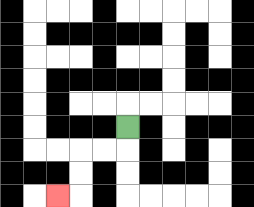{'start': '[5, 5]', 'end': '[2, 8]', 'path_directions': 'D,L,L,D,D,L', 'path_coordinates': '[[5, 5], [5, 6], [4, 6], [3, 6], [3, 7], [3, 8], [2, 8]]'}